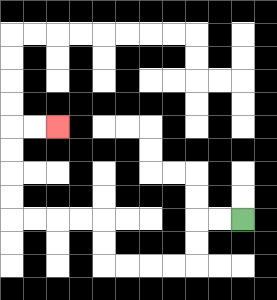{'start': '[10, 9]', 'end': '[2, 5]', 'path_directions': 'L,L,D,D,L,L,L,L,U,U,L,L,L,L,U,U,U,U,R,R', 'path_coordinates': '[[10, 9], [9, 9], [8, 9], [8, 10], [8, 11], [7, 11], [6, 11], [5, 11], [4, 11], [4, 10], [4, 9], [3, 9], [2, 9], [1, 9], [0, 9], [0, 8], [0, 7], [0, 6], [0, 5], [1, 5], [2, 5]]'}